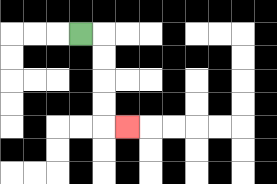{'start': '[3, 1]', 'end': '[5, 5]', 'path_directions': 'R,D,D,D,D,R', 'path_coordinates': '[[3, 1], [4, 1], [4, 2], [4, 3], [4, 4], [4, 5], [5, 5]]'}